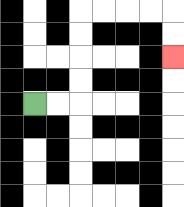{'start': '[1, 4]', 'end': '[7, 2]', 'path_directions': 'R,R,U,U,U,U,R,R,R,R,D,D', 'path_coordinates': '[[1, 4], [2, 4], [3, 4], [3, 3], [3, 2], [3, 1], [3, 0], [4, 0], [5, 0], [6, 0], [7, 0], [7, 1], [7, 2]]'}